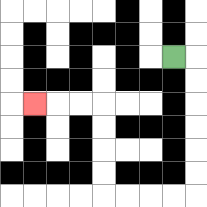{'start': '[7, 2]', 'end': '[1, 4]', 'path_directions': 'R,D,D,D,D,D,D,L,L,L,L,U,U,U,U,L,L,L', 'path_coordinates': '[[7, 2], [8, 2], [8, 3], [8, 4], [8, 5], [8, 6], [8, 7], [8, 8], [7, 8], [6, 8], [5, 8], [4, 8], [4, 7], [4, 6], [4, 5], [4, 4], [3, 4], [2, 4], [1, 4]]'}